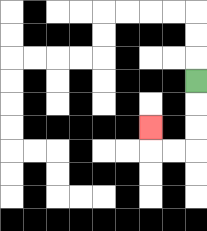{'start': '[8, 3]', 'end': '[6, 5]', 'path_directions': 'D,D,D,L,L,U', 'path_coordinates': '[[8, 3], [8, 4], [8, 5], [8, 6], [7, 6], [6, 6], [6, 5]]'}